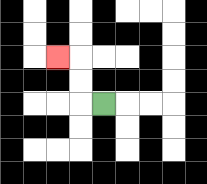{'start': '[4, 4]', 'end': '[2, 2]', 'path_directions': 'L,U,U,L', 'path_coordinates': '[[4, 4], [3, 4], [3, 3], [3, 2], [2, 2]]'}